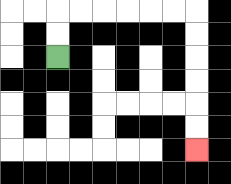{'start': '[2, 2]', 'end': '[8, 6]', 'path_directions': 'U,U,R,R,R,R,R,R,D,D,D,D,D,D', 'path_coordinates': '[[2, 2], [2, 1], [2, 0], [3, 0], [4, 0], [5, 0], [6, 0], [7, 0], [8, 0], [8, 1], [8, 2], [8, 3], [8, 4], [8, 5], [8, 6]]'}